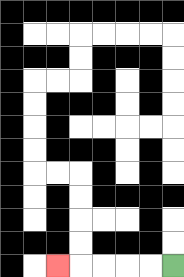{'start': '[7, 11]', 'end': '[2, 11]', 'path_directions': 'L,L,L,L,L', 'path_coordinates': '[[7, 11], [6, 11], [5, 11], [4, 11], [3, 11], [2, 11]]'}